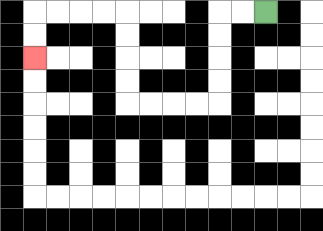{'start': '[11, 0]', 'end': '[1, 2]', 'path_directions': 'L,L,D,D,D,D,L,L,L,L,U,U,U,U,L,L,L,L,D,D', 'path_coordinates': '[[11, 0], [10, 0], [9, 0], [9, 1], [9, 2], [9, 3], [9, 4], [8, 4], [7, 4], [6, 4], [5, 4], [5, 3], [5, 2], [5, 1], [5, 0], [4, 0], [3, 0], [2, 0], [1, 0], [1, 1], [1, 2]]'}